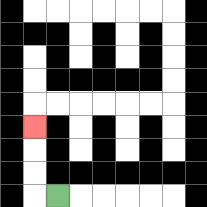{'start': '[2, 8]', 'end': '[1, 5]', 'path_directions': 'L,U,U,U', 'path_coordinates': '[[2, 8], [1, 8], [1, 7], [1, 6], [1, 5]]'}